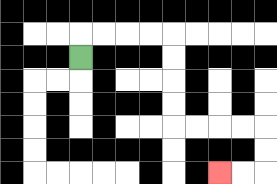{'start': '[3, 2]', 'end': '[9, 7]', 'path_directions': 'U,R,R,R,R,D,D,D,D,R,R,R,R,D,D,L,L', 'path_coordinates': '[[3, 2], [3, 1], [4, 1], [5, 1], [6, 1], [7, 1], [7, 2], [7, 3], [7, 4], [7, 5], [8, 5], [9, 5], [10, 5], [11, 5], [11, 6], [11, 7], [10, 7], [9, 7]]'}